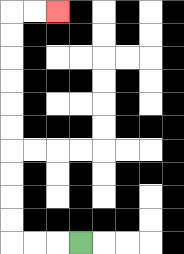{'start': '[3, 10]', 'end': '[2, 0]', 'path_directions': 'L,L,L,U,U,U,U,U,U,U,U,U,U,R,R', 'path_coordinates': '[[3, 10], [2, 10], [1, 10], [0, 10], [0, 9], [0, 8], [0, 7], [0, 6], [0, 5], [0, 4], [0, 3], [0, 2], [0, 1], [0, 0], [1, 0], [2, 0]]'}